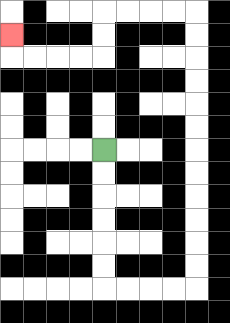{'start': '[4, 6]', 'end': '[0, 1]', 'path_directions': 'D,D,D,D,D,D,R,R,R,R,U,U,U,U,U,U,U,U,U,U,U,U,L,L,L,L,D,D,L,L,L,L,U', 'path_coordinates': '[[4, 6], [4, 7], [4, 8], [4, 9], [4, 10], [4, 11], [4, 12], [5, 12], [6, 12], [7, 12], [8, 12], [8, 11], [8, 10], [8, 9], [8, 8], [8, 7], [8, 6], [8, 5], [8, 4], [8, 3], [8, 2], [8, 1], [8, 0], [7, 0], [6, 0], [5, 0], [4, 0], [4, 1], [4, 2], [3, 2], [2, 2], [1, 2], [0, 2], [0, 1]]'}